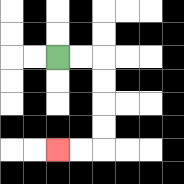{'start': '[2, 2]', 'end': '[2, 6]', 'path_directions': 'R,R,D,D,D,D,L,L', 'path_coordinates': '[[2, 2], [3, 2], [4, 2], [4, 3], [4, 4], [4, 5], [4, 6], [3, 6], [2, 6]]'}